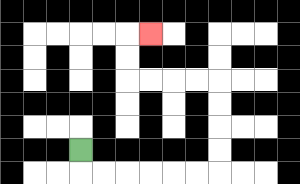{'start': '[3, 6]', 'end': '[6, 1]', 'path_directions': 'D,R,R,R,R,R,R,U,U,U,U,L,L,L,L,U,U,R', 'path_coordinates': '[[3, 6], [3, 7], [4, 7], [5, 7], [6, 7], [7, 7], [8, 7], [9, 7], [9, 6], [9, 5], [9, 4], [9, 3], [8, 3], [7, 3], [6, 3], [5, 3], [5, 2], [5, 1], [6, 1]]'}